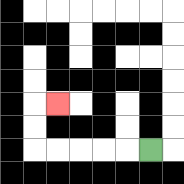{'start': '[6, 6]', 'end': '[2, 4]', 'path_directions': 'L,L,L,L,L,U,U,R', 'path_coordinates': '[[6, 6], [5, 6], [4, 6], [3, 6], [2, 6], [1, 6], [1, 5], [1, 4], [2, 4]]'}